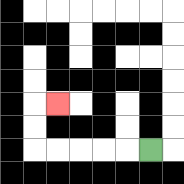{'start': '[6, 6]', 'end': '[2, 4]', 'path_directions': 'L,L,L,L,L,U,U,R', 'path_coordinates': '[[6, 6], [5, 6], [4, 6], [3, 6], [2, 6], [1, 6], [1, 5], [1, 4], [2, 4]]'}